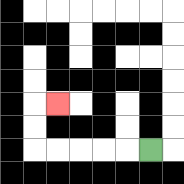{'start': '[6, 6]', 'end': '[2, 4]', 'path_directions': 'L,L,L,L,L,U,U,R', 'path_coordinates': '[[6, 6], [5, 6], [4, 6], [3, 6], [2, 6], [1, 6], [1, 5], [1, 4], [2, 4]]'}